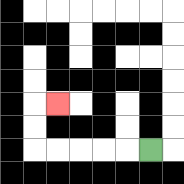{'start': '[6, 6]', 'end': '[2, 4]', 'path_directions': 'L,L,L,L,L,U,U,R', 'path_coordinates': '[[6, 6], [5, 6], [4, 6], [3, 6], [2, 6], [1, 6], [1, 5], [1, 4], [2, 4]]'}